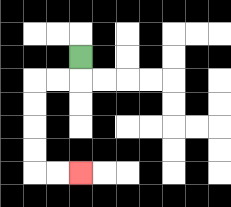{'start': '[3, 2]', 'end': '[3, 7]', 'path_directions': 'D,L,L,D,D,D,D,R,R', 'path_coordinates': '[[3, 2], [3, 3], [2, 3], [1, 3], [1, 4], [1, 5], [1, 6], [1, 7], [2, 7], [3, 7]]'}